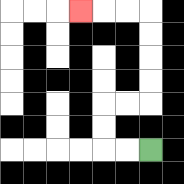{'start': '[6, 6]', 'end': '[3, 0]', 'path_directions': 'L,L,U,U,R,R,U,U,U,U,L,L,L', 'path_coordinates': '[[6, 6], [5, 6], [4, 6], [4, 5], [4, 4], [5, 4], [6, 4], [6, 3], [6, 2], [6, 1], [6, 0], [5, 0], [4, 0], [3, 0]]'}